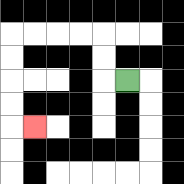{'start': '[5, 3]', 'end': '[1, 5]', 'path_directions': 'L,U,U,L,L,L,L,D,D,D,D,R', 'path_coordinates': '[[5, 3], [4, 3], [4, 2], [4, 1], [3, 1], [2, 1], [1, 1], [0, 1], [0, 2], [0, 3], [0, 4], [0, 5], [1, 5]]'}